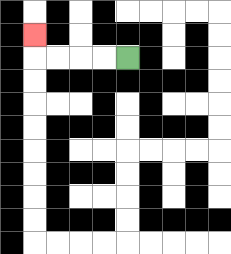{'start': '[5, 2]', 'end': '[1, 1]', 'path_directions': 'L,L,L,L,U', 'path_coordinates': '[[5, 2], [4, 2], [3, 2], [2, 2], [1, 2], [1, 1]]'}